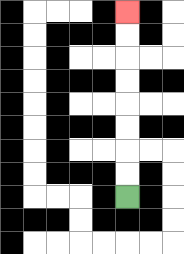{'start': '[5, 8]', 'end': '[5, 0]', 'path_directions': 'U,U,U,U,U,U,U,U', 'path_coordinates': '[[5, 8], [5, 7], [5, 6], [5, 5], [5, 4], [5, 3], [5, 2], [5, 1], [5, 0]]'}